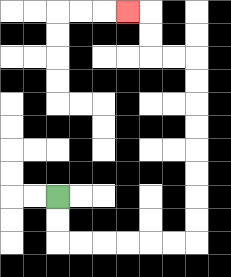{'start': '[2, 8]', 'end': '[5, 0]', 'path_directions': 'D,D,R,R,R,R,R,R,U,U,U,U,U,U,U,U,L,L,U,U,L', 'path_coordinates': '[[2, 8], [2, 9], [2, 10], [3, 10], [4, 10], [5, 10], [6, 10], [7, 10], [8, 10], [8, 9], [8, 8], [8, 7], [8, 6], [8, 5], [8, 4], [8, 3], [8, 2], [7, 2], [6, 2], [6, 1], [6, 0], [5, 0]]'}